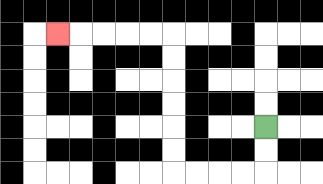{'start': '[11, 5]', 'end': '[2, 1]', 'path_directions': 'D,D,L,L,L,L,U,U,U,U,U,U,L,L,L,L,L', 'path_coordinates': '[[11, 5], [11, 6], [11, 7], [10, 7], [9, 7], [8, 7], [7, 7], [7, 6], [7, 5], [7, 4], [7, 3], [7, 2], [7, 1], [6, 1], [5, 1], [4, 1], [3, 1], [2, 1]]'}